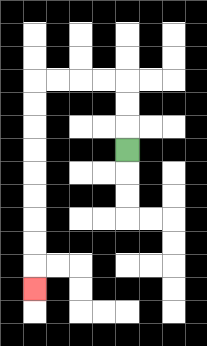{'start': '[5, 6]', 'end': '[1, 12]', 'path_directions': 'U,U,U,L,L,L,L,D,D,D,D,D,D,D,D,D', 'path_coordinates': '[[5, 6], [5, 5], [5, 4], [5, 3], [4, 3], [3, 3], [2, 3], [1, 3], [1, 4], [1, 5], [1, 6], [1, 7], [1, 8], [1, 9], [1, 10], [1, 11], [1, 12]]'}